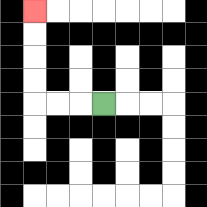{'start': '[4, 4]', 'end': '[1, 0]', 'path_directions': 'L,L,L,U,U,U,U', 'path_coordinates': '[[4, 4], [3, 4], [2, 4], [1, 4], [1, 3], [1, 2], [1, 1], [1, 0]]'}